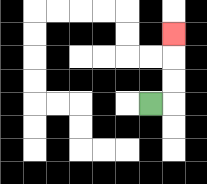{'start': '[6, 4]', 'end': '[7, 1]', 'path_directions': 'R,U,U,U', 'path_coordinates': '[[6, 4], [7, 4], [7, 3], [7, 2], [7, 1]]'}